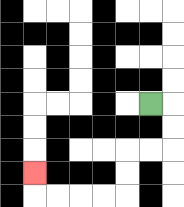{'start': '[6, 4]', 'end': '[1, 7]', 'path_directions': 'R,D,D,L,L,D,D,L,L,L,L,U', 'path_coordinates': '[[6, 4], [7, 4], [7, 5], [7, 6], [6, 6], [5, 6], [5, 7], [5, 8], [4, 8], [3, 8], [2, 8], [1, 8], [1, 7]]'}